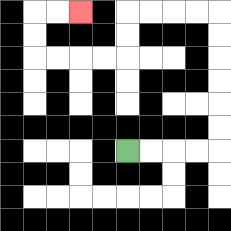{'start': '[5, 6]', 'end': '[3, 0]', 'path_directions': 'R,R,R,R,U,U,U,U,U,U,L,L,L,L,D,D,L,L,L,L,U,U,R,R', 'path_coordinates': '[[5, 6], [6, 6], [7, 6], [8, 6], [9, 6], [9, 5], [9, 4], [9, 3], [9, 2], [9, 1], [9, 0], [8, 0], [7, 0], [6, 0], [5, 0], [5, 1], [5, 2], [4, 2], [3, 2], [2, 2], [1, 2], [1, 1], [1, 0], [2, 0], [3, 0]]'}